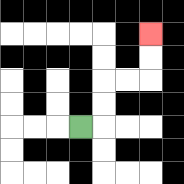{'start': '[3, 5]', 'end': '[6, 1]', 'path_directions': 'R,U,U,R,R,U,U', 'path_coordinates': '[[3, 5], [4, 5], [4, 4], [4, 3], [5, 3], [6, 3], [6, 2], [6, 1]]'}